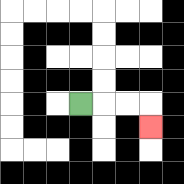{'start': '[3, 4]', 'end': '[6, 5]', 'path_directions': 'R,R,R,D', 'path_coordinates': '[[3, 4], [4, 4], [5, 4], [6, 4], [6, 5]]'}